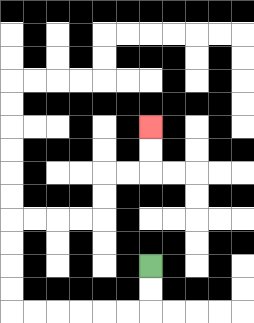{'start': '[6, 11]', 'end': '[6, 5]', 'path_directions': 'D,D,L,L,L,L,L,L,U,U,U,U,R,R,R,R,U,U,R,R,U,U', 'path_coordinates': '[[6, 11], [6, 12], [6, 13], [5, 13], [4, 13], [3, 13], [2, 13], [1, 13], [0, 13], [0, 12], [0, 11], [0, 10], [0, 9], [1, 9], [2, 9], [3, 9], [4, 9], [4, 8], [4, 7], [5, 7], [6, 7], [6, 6], [6, 5]]'}